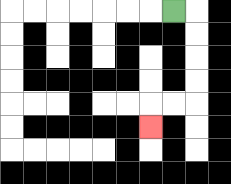{'start': '[7, 0]', 'end': '[6, 5]', 'path_directions': 'R,D,D,D,D,L,L,D', 'path_coordinates': '[[7, 0], [8, 0], [8, 1], [8, 2], [8, 3], [8, 4], [7, 4], [6, 4], [6, 5]]'}